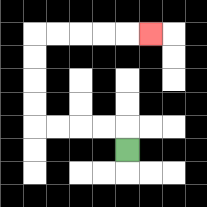{'start': '[5, 6]', 'end': '[6, 1]', 'path_directions': 'U,L,L,L,L,U,U,U,U,R,R,R,R,R', 'path_coordinates': '[[5, 6], [5, 5], [4, 5], [3, 5], [2, 5], [1, 5], [1, 4], [1, 3], [1, 2], [1, 1], [2, 1], [3, 1], [4, 1], [5, 1], [6, 1]]'}